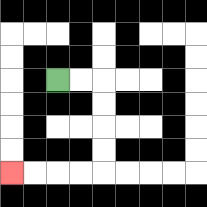{'start': '[2, 3]', 'end': '[0, 7]', 'path_directions': 'R,R,D,D,D,D,L,L,L,L', 'path_coordinates': '[[2, 3], [3, 3], [4, 3], [4, 4], [4, 5], [4, 6], [4, 7], [3, 7], [2, 7], [1, 7], [0, 7]]'}